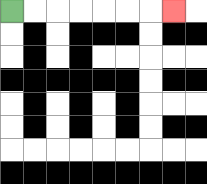{'start': '[0, 0]', 'end': '[7, 0]', 'path_directions': 'R,R,R,R,R,R,R', 'path_coordinates': '[[0, 0], [1, 0], [2, 0], [3, 0], [4, 0], [5, 0], [6, 0], [7, 0]]'}